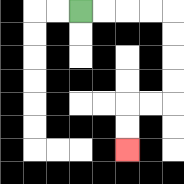{'start': '[3, 0]', 'end': '[5, 6]', 'path_directions': 'R,R,R,R,D,D,D,D,L,L,D,D', 'path_coordinates': '[[3, 0], [4, 0], [5, 0], [6, 0], [7, 0], [7, 1], [7, 2], [7, 3], [7, 4], [6, 4], [5, 4], [5, 5], [5, 6]]'}